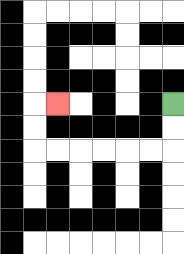{'start': '[7, 4]', 'end': '[2, 4]', 'path_directions': 'D,D,L,L,L,L,L,L,U,U,R', 'path_coordinates': '[[7, 4], [7, 5], [7, 6], [6, 6], [5, 6], [4, 6], [3, 6], [2, 6], [1, 6], [1, 5], [1, 4], [2, 4]]'}